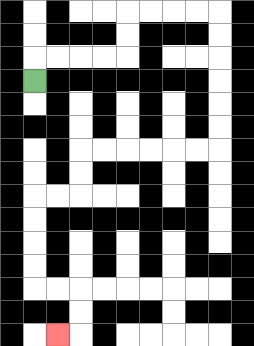{'start': '[1, 3]', 'end': '[2, 14]', 'path_directions': 'U,R,R,R,R,U,U,R,R,R,R,D,D,D,D,D,D,L,L,L,L,L,L,D,D,L,L,D,D,D,D,R,R,D,D,L', 'path_coordinates': '[[1, 3], [1, 2], [2, 2], [3, 2], [4, 2], [5, 2], [5, 1], [5, 0], [6, 0], [7, 0], [8, 0], [9, 0], [9, 1], [9, 2], [9, 3], [9, 4], [9, 5], [9, 6], [8, 6], [7, 6], [6, 6], [5, 6], [4, 6], [3, 6], [3, 7], [3, 8], [2, 8], [1, 8], [1, 9], [1, 10], [1, 11], [1, 12], [2, 12], [3, 12], [3, 13], [3, 14], [2, 14]]'}